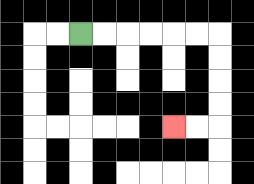{'start': '[3, 1]', 'end': '[7, 5]', 'path_directions': 'R,R,R,R,R,R,D,D,D,D,L,L', 'path_coordinates': '[[3, 1], [4, 1], [5, 1], [6, 1], [7, 1], [8, 1], [9, 1], [9, 2], [9, 3], [9, 4], [9, 5], [8, 5], [7, 5]]'}